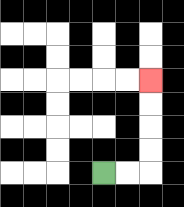{'start': '[4, 7]', 'end': '[6, 3]', 'path_directions': 'R,R,U,U,U,U', 'path_coordinates': '[[4, 7], [5, 7], [6, 7], [6, 6], [6, 5], [6, 4], [6, 3]]'}